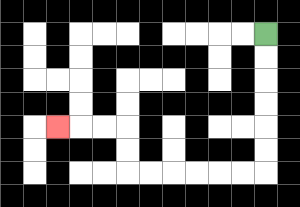{'start': '[11, 1]', 'end': '[2, 5]', 'path_directions': 'D,D,D,D,D,D,L,L,L,L,L,L,U,U,L,L,L', 'path_coordinates': '[[11, 1], [11, 2], [11, 3], [11, 4], [11, 5], [11, 6], [11, 7], [10, 7], [9, 7], [8, 7], [7, 7], [6, 7], [5, 7], [5, 6], [5, 5], [4, 5], [3, 5], [2, 5]]'}